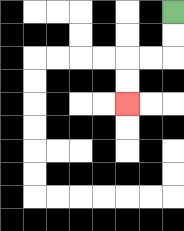{'start': '[7, 0]', 'end': '[5, 4]', 'path_directions': 'D,D,L,L,D,D', 'path_coordinates': '[[7, 0], [7, 1], [7, 2], [6, 2], [5, 2], [5, 3], [5, 4]]'}